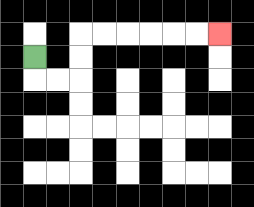{'start': '[1, 2]', 'end': '[9, 1]', 'path_directions': 'D,R,R,U,U,R,R,R,R,R,R', 'path_coordinates': '[[1, 2], [1, 3], [2, 3], [3, 3], [3, 2], [3, 1], [4, 1], [5, 1], [6, 1], [7, 1], [8, 1], [9, 1]]'}